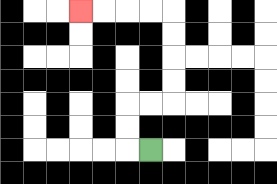{'start': '[6, 6]', 'end': '[3, 0]', 'path_directions': 'L,U,U,R,R,U,U,U,U,L,L,L,L', 'path_coordinates': '[[6, 6], [5, 6], [5, 5], [5, 4], [6, 4], [7, 4], [7, 3], [7, 2], [7, 1], [7, 0], [6, 0], [5, 0], [4, 0], [3, 0]]'}